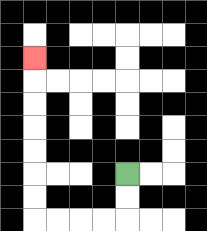{'start': '[5, 7]', 'end': '[1, 2]', 'path_directions': 'D,D,L,L,L,L,U,U,U,U,U,U,U', 'path_coordinates': '[[5, 7], [5, 8], [5, 9], [4, 9], [3, 9], [2, 9], [1, 9], [1, 8], [1, 7], [1, 6], [1, 5], [1, 4], [1, 3], [1, 2]]'}